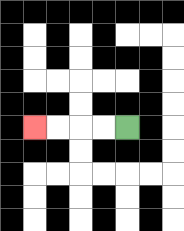{'start': '[5, 5]', 'end': '[1, 5]', 'path_directions': 'L,L,L,L', 'path_coordinates': '[[5, 5], [4, 5], [3, 5], [2, 5], [1, 5]]'}